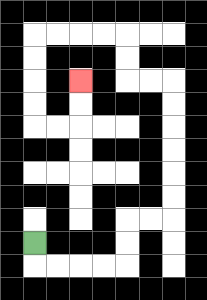{'start': '[1, 10]', 'end': '[3, 3]', 'path_directions': 'D,R,R,R,R,U,U,R,R,U,U,U,U,U,U,L,L,U,U,L,L,L,L,D,D,D,D,R,R,U,U', 'path_coordinates': '[[1, 10], [1, 11], [2, 11], [3, 11], [4, 11], [5, 11], [5, 10], [5, 9], [6, 9], [7, 9], [7, 8], [7, 7], [7, 6], [7, 5], [7, 4], [7, 3], [6, 3], [5, 3], [5, 2], [5, 1], [4, 1], [3, 1], [2, 1], [1, 1], [1, 2], [1, 3], [1, 4], [1, 5], [2, 5], [3, 5], [3, 4], [3, 3]]'}